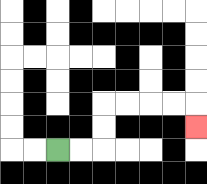{'start': '[2, 6]', 'end': '[8, 5]', 'path_directions': 'R,R,U,U,R,R,R,R,D', 'path_coordinates': '[[2, 6], [3, 6], [4, 6], [4, 5], [4, 4], [5, 4], [6, 4], [7, 4], [8, 4], [8, 5]]'}